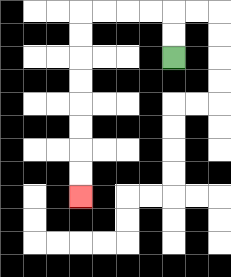{'start': '[7, 2]', 'end': '[3, 8]', 'path_directions': 'U,U,L,L,L,L,D,D,D,D,D,D,D,D', 'path_coordinates': '[[7, 2], [7, 1], [7, 0], [6, 0], [5, 0], [4, 0], [3, 0], [3, 1], [3, 2], [3, 3], [3, 4], [3, 5], [3, 6], [3, 7], [3, 8]]'}